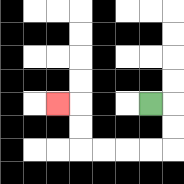{'start': '[6, 4]', 'end': '[2, 4]', 'path_directions': 'R,D,D,L,L,L,L,U,U,L', 'path_coordinates': '[[6, 4], [7, 4], [7, 5], [7, 6], [6, 6], [5, 6], [4, 6], [3, 6], [3, 5], [3, 4], [2, 4]]'}